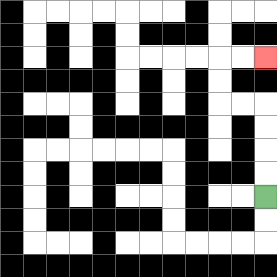{'start': '[11, 8]', 'end': '[11, 2]', 'path_directions': 'U,U,U,U,L,L,U,U,R,R', 'path_coordinates': '[[11, 8], [11, 7], [11, 6], [11, 5], [11, 4], [10, 4], [9, 4], [9, 3], [9, 2], [10, 2], [11, 2]]'}